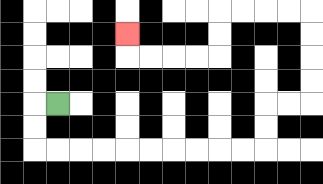{'start': '[2, 4]', 'end': '[5, 1]', 'path_directions': 'L,D,D,R,R,R,R,R,R,R,R,R,R,U,U,R,R,U,U,U,U,L,L,L,L,D,D,L,L,L,L,U', 'path_coordinates': '[[2, 4], [1, 4], [1, 5], [1, 6], [2, 6], [3, 6], [4, 6], [5, 6], [6, 6], [7, 6], [8, 6], [9, 6], [10, 6], [11, 6], [11, 5], [11, 4], [12, 4], [13, 4], [13, 3], [13, 2], [13, 1], [13, 0], [12, 0], [11, 0], [10, 0], [9, 0], [9, 1], [9, 2], [8, 2], [7, 2], [6, 2], [5, 2], [5, 1]]'}